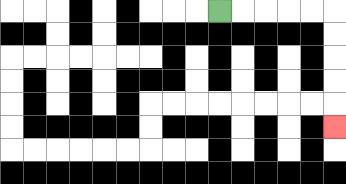{'start': '[9, 0]', 'end': '[14, 5]', 'path_directions': 'R,R,R,R,R,D,D,D,D,D', 'path_coordinates': '[[9, 0], [10, 0], [11, 0], [12, 0], [13, 0], [14, 0], [14, 1], [14, 2], [14, 3], [14, 4], [14, 5]]'}